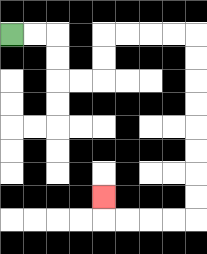{'start': '[0, 1]', 'end': '[4, 8]', 'path_directions': 'R,R,D,D,R,R,U,U,R,R,R,R,D,D,D,D,D,D,D,D,L,L,L,L,U', 'path_coordinates': '[[0, 1], [1, 1], [2, 1], [2, 2], [2, 3], [3, 3], [4, 3], [4, 2], [4, 1], [5, 1], [6, 1], [7, 1], [8, 1], [8, 2], [8, 3], [8, 4], [8, 5], [8, 6], [8, 7], [8, 8], [8, 9], [7, 9], [6, 9], [5, 9], [4, 9], [4, 8]]'}